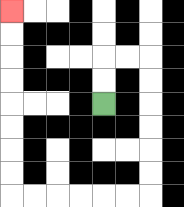{'start': '[4, 4]', 'end': '[0, 0]', 'path_directions': 'U,U,R,R,D,D,D,D,D,D,L,L,L,L,L,L,U,U,U,U,U,U,U,U', 'path_coordinates': '[[4, 4], [4, 3], [4, 2], [5, 2], [6, 2], [6, 3], [6, 4], [6, 5], [6, 6], [6, 7], [6, 8], [5, 8], [4, 8], [3, 8], [2, 8], [1, 8], [0, 8], [0, 7], [0, 6], [0, 5], [0, 4], [0, 3], [0, 2], [0, 1], [0, 0]]'}